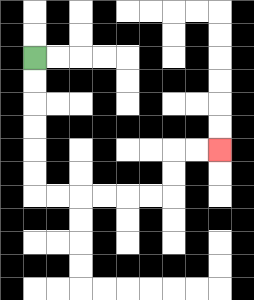{'start': '[1, 2]', 'end': '[9, 6]', 'path_directions': 'D,D,D,D,D,D,R,R,R,R,R,R,U,U,R,R', 'path_coordinates': '[[1, 2], [1, 3], [1, 4], [1, 5], [1, 6], [1, 7], [1, 8], [2, 8], [3, 8], [4, 8], [5, 8], [6, 8], [7, 8], [7, 7], [7, 6], [8, 6], [9, 6]]'}